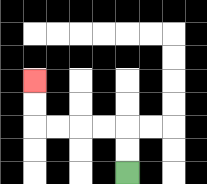{'start': '[5, 7]', 'end': '[1, 3]', 'path_directions': 'U,U,L,L,L,L,U,U', 'path_coordinates': '[[5, 7], [5, 6], [5, 5], [4, 5], [3, 5], [2, 5], [1, 5], [1, 4], [1, 3]]'}